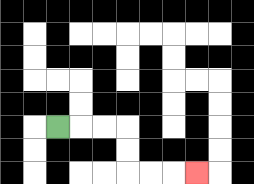{'start': '[2, 5]', 'end': '[8, 7]', 'path_directions': 'R,R,R,D,D,R,R,R', 'path_coordinates': '[[2, 5], [3, 5], [4, 5], [5, 5], [5, 6], [5, 7], [6, 7], [7, 7], [8, 7]]'}